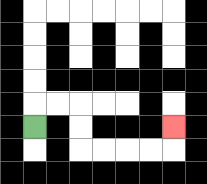{'start': '[1, 5]', 'end': '[7, 5]', 'path_directions': 'U,R,R,D,D,R,R,R,R,U', 'path_coordinates': '[[1, 5], [1, 4], [2, 4], [3, 4], [3, 5], [3, 6], [4, 6], [5, 6], [6, 6], [7, 6], [7, 5]]'}